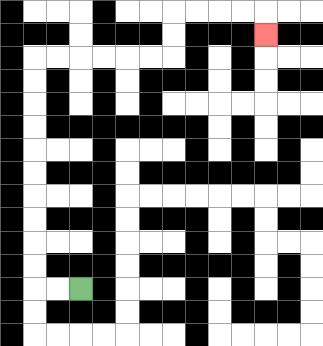{'start': '[3, 12]', 'end': '[11, 1]', 'path_directions': 'L,L,U,U,U,U,U,U,U,U,U,U,R,R,R,R,R,R,U,U,R,R,R,R,D', 'path_coordinates': '[[3, 12], [2, 12], [1, 12], [1, 11], [1, 10], [1, 9], [1, 8], [1, 7], [1, 6], [1, 5], [1, 4], [1, 3], [1, 2], [2, 2], [3, 2], [4, 2], [5, 2], [6, 2], [7, 2], [7, 1], [7, 0], [8, 0], [9, 0], [10, 0], [11, 0], [11, 1]]'}